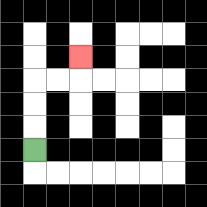{'start': '[1, 6]', 'end': '[3, 2]', 'path_directions': 'U,U,U,R,R,U', 'path_coordinates': '[[1, 6], [1, 5], [1, 4], [1, 3], [2, 3], [3, 3], [3, 2]]'}